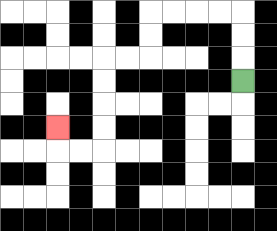{'start': '[10, 3]', 'end': '[2, 5]', 'path_directions': 'U,U,U,L,L,L,L,D,D,L,L,D,D,D,D,L,L,U', 'path_coordinates': '[[10, 3], [10, 2], [10, 1], [10, 0], [9, 0], [8, 0], [7, 0], [6, 0], [6, 1], [6, 2], [5, 2], [4, 2], [4, 3], [4, 4], [4, 5], [4, 6], [3, 6], [2, 6], [2, 5]]'}